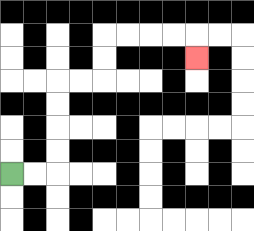{'start': '[0, 7]', 'end': '[8, 2]', 'path_directions': 'R,R,U,U,U,U,R,R,U,U,R,R,R,R,D', 'path_coordinates': '[[0, 7], [1, 7], [2, 7], [2, 6], [2, 5], [2, 4], [2, 3], [3, 3], [4, 3], [4, 2], [4, 1], [5, 1], [6, 1], [7, 1], [8, 1], [8, 2]]'}